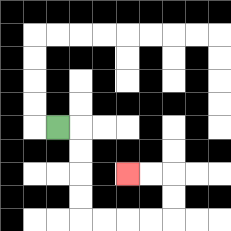{'start': '[2, 5]', 'end': '[5, 7]', 'path_directions': 'R,D,D,D,D,R,R,R,R,U,U,L,L', 'path_coordinates': '[[2, 5], [3, 5], [3, 6], [3, 7], [3, 8], [3, 9], [4, 9], [5, 9], [6, 9], [7, 9], [7, 8], [7, 7], [6, 7], [5, 7]]'}